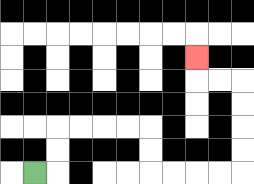{'start': '[1, 7]', 'end': '[8, 2]', 'path_directions': 'R,U,U,R,R,R,R,D,D,R,R,R,R,U,U,U,U,L,L,U', 'path_coordinates': '[[1, 7], [2, 7], [2, 6], [2, 5], [3, 5], [4, 5], [5, 5], [6, 5], [6, 6], [6, 7], [7, 7], [8, 7], [9, 7], [10, 7], [10, 6], [10, 5], [10, 4], [10, 3], [9, 3], [8, 3], [8, 2]]'}